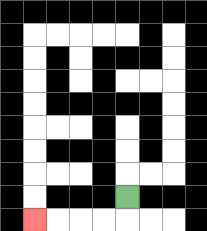{'start': '[5, 8]', 'end': '[1, 9]', 'path_directions': 'D,L,L,L,L', 'path_coordinates': '[[5, 8], [5, 9], [4, 9], [3, 9], [2, 9], [1, 9]]'}